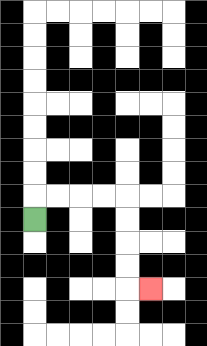{'start': '[1, 9]', 'end': '[6, 12]', 'path_directions': 'U,R,R,R,R,D,D,D,D,R', 'path_coordinates': '[[1, 9], [1, 8], [2, 8], [3, 8], [4, 8], [5, 8], [5, 9], [5, 10], [5, 11], [5, 12], [6, 12]]'}